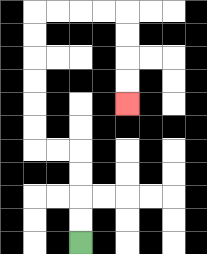{'start': '[3, 10]', 'end': '[5, 4]', 'path_directions': 'U,U,U,U,L,L,U,U,U,U,U,U,R,R,R,R,D,D,D,D', 'path_coordinates': '[[3, 10], [3, 9], [3, 8], [3, 7], [3, 6], [2, 6], [1, 6], [1, 5], [1, 4], [1, 3], [1, 2], [1, 1], [1, 0], [2, 0], [3, 0], [4, 0], [5, 0], [5, 1], [5, 2], [5, 3], [5, 4]]'}